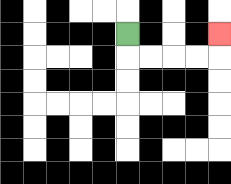{'start': '[5, 1]', 'end': '[9, 1]', 'path_directions': 'D,R,R,R,R,U', 'path_coordinates': '[[5, 1], [5, 2], [6, 2], [7, 2], [8, 2], [9, 2], [9, 1]]'}